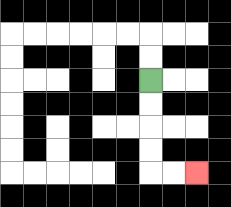{'start': '[6, 3]', 'end': '[8, 7]', 'path_directions': 'D,D,D,D,R,R', 'path_coordinates': '[[6, 3], [6, 4], [6, 5], [6, 6], [6, 7], [7, 7], [8, 7]]'}